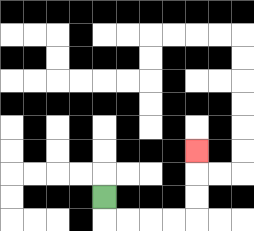{'start': '[4, 8]', 'end': '[8, 6]', 'path_directions': 'D,R,R,R,R,U,U,U', 'path_coordinates': '[[4, 8], [4, 9], [5, 9], [6, 9], [7, 9], [8, 9], [8, 8], [8, 7], [8, 6]]'}